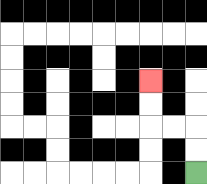{'start': '[8, 7]', 'end': '[6, 3]', 'path_directions': 'U,U,L,L,U,U', 'path_coordinates': '[[8, 7], [8, 6], [8, 5], [7, 5], [6, 5], [6, 4], [6, 3]]'}